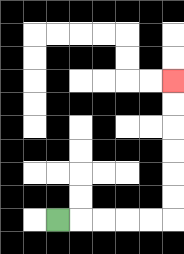{'start': '[2, 9]', 'end': '[7, 3]', 'path_directions': 'R,R,R,R,R,U,U,U,U,U,U', 'path_coordinates': '[[2, 9], [3, 9], [4, 9], [5, 9], [6, 9], [7, 9], [7, 8], [7, 7], [7, 6], [7, 5], [7, 4], [7, 3]]'}